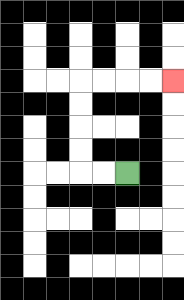{'start': '[5, 7]', 'end': '[7, 3]', 'path_directions': 'L,L,U,U,U,U,R,R,R,R', 'path_coordinates': '[[5, 7], [4, 7], [3, 7], [3, 6], [3, 5], [3, 4], [3, 3], [4, 3], [5, 3], [6, 3], [7, 3]]'}